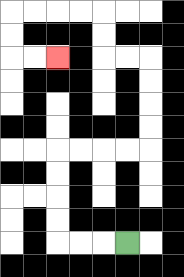{'start': '[5, 10]', 'end': '[2, 2]', 'path_directions': 'L,L,L,U,U,U,U,R,R,R,R,U,U,U,U,L,L,U,U,L,L,L,L,D,D,R,R', 'path_coordinates': '[[5, 10], [4, 10], [3, 10], [2, 10], [2, 9], [2, 8], [2, 7], [2, 6], [3, 6], [4, 6], [5, 6], [6, 6], [6, 5], [6, 4], [6, 3], [6, 2], [5, 2], [4, 2], [4, 1], [4, 0], [3, 0], [2, 0], [1, 0], [0, 0], [0, 1], [0, 2], [1, 2], [2, 2]]'}